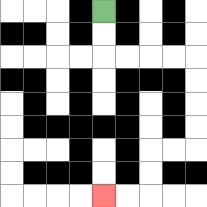{'start': '[4, 0]', 'end': '[4, 8]', 'path_directions': 'D,D,R,R,R,R,D,D,D,D,L,L,D,D,L,L', 'path_coordinates': '[[4, 0], [4, 1], [4, 2], [5, 2], [6, 2], [7, 2], [8, 2], [8, 3], [8, 4], [8, 5], [8, 6], [7, 6], [6, 6], [6, 7], [6, 8], [5, 8], [4, 8]]'}